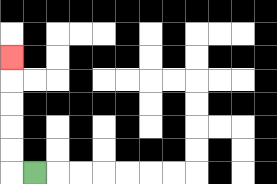{'start': '[1, 7]', 'end': '[0, 2]', 'path_directions': 'L,U,U,U,U,U', 'path_coordinates': '[[1, 7], [0, 7], [0, 6], [0, 5], [0, 4], [0, 3], [0, 2]]'}